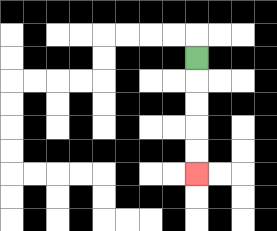{'start': '[8, 2]', 'end': '[8, 7]', 'path_directions': 'D,D,D,D,D', 'path_coordinates': '[[8, 2], [8, 3], [8, 4], [8, 5], [8, 6], [8, 7]]'}